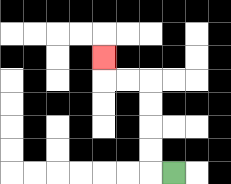{'start': '[7, 7]', 'end': '[4, 2]', 'path_directions': 'L,U,U,U,U,L,L,U', 'path_coordinates': '[[7, 7], [6, 7], [6, 6], [6, 5], [6, 4], [6, 3], [5, 3], [4, 3], [4, 2]]'}